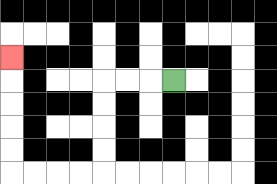{'start': '[7, 3]', 'end': '[0, 2]', 'path_directions': 'L,L,L,D,D,D,D,L,L,L,L,U,U,U,U,U', 'path_coordinates': '[[7, 3], [6, 3], [5, 3], [4, 3], [4, 4], [4, 5], [4, 6], [4, 7], [3, 7], [2, 7], [1, 7], [0, 7], [0, 6], [0, 5], [0, 4], [0, 3], [0, 2]]'}